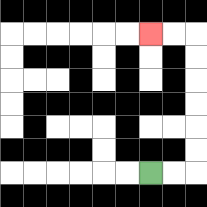{'start': '[6, 7]', 'end': '[6, 1]', 'path_directions': 'R,R,U,U,U,U,U,U,L,L', 'path_coordinates': '[[6, 7], [7, 7], [8, 7], [8, 6], [8, 5], [8, 4], [8, 3], [8, 2], [8, 1], [7, 1], [6, 1]]'}